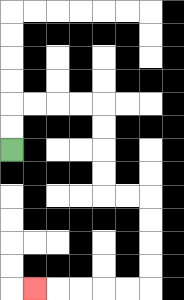{'start': '[0, 6]', 'end': '[1, 12]', 'path_directions': 'U,U,R,R,R,R,D,D,D,D,R,R,D,D,D,D,L,L,L,L,L', 'path_coordinates': '[[0, 6], [0, 5], [0, 4], [1, 4], [2, 4], [3, 4], [4, 4], [4, 5], [4, 6], [4, 7], [4, 8], [5, 8], [6, 8], [6, 9], [6, 10], [6, 11], [6, 12], [5, 12], [4, 12], [3, 12], [2, 12], [1, 12]]'}